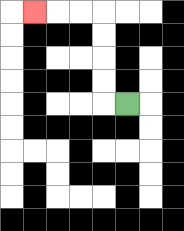{'start': '[5, 4]', 'end': '[1, 0]', 'path_directions': 'L,U,U,U,U,L,L,L', 'path_coordinates': '[[5, 4], [4, 4], [4, 3], [4, 2], [4, 1], [4, 0], [3, 0], [2, 0], [1, 0]]'}